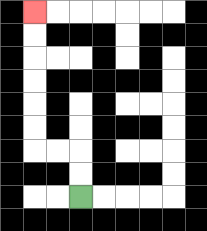{'start': '[3, 8]', 'end': '[1, 0]', 'path_directions': 'U,U,L,L,U,U,U,U,U,U', 'path_coordinates': '[[3, 8], [3, 7], [3, 6], [2, 6], [1, 6], [1, 5], [1, 4], [1, 3], [1, 2], [1, 1], [1, 0]]'}